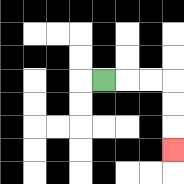{'start': '[4, 3]', 'end': '[7, 6]', 'path_directions': 'R,R,R,D,D,D', 'path_coordinates': '[[4, 3], [5, 3], [6, 3], [7, 3], [7, 4], [7, 5], [7, 6]]'}